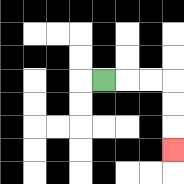{'start': '[4, 3]', 'end': '[7, 6]', 'path_directions': 'R,R,R,D,D,D', 'path_coordinates': '[[4, 3], [5, 3], [6, 3], [7, 3], [7, 4], [7, 5], [7, 6]]'}